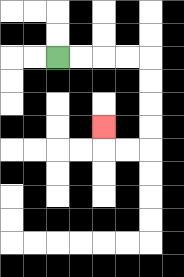{'start': '[2, 2]', 'end': '[4, 5]', 'path_directions': 'R,R,R,R,D,D,D,D,L,L,U', 'path_coordinates': '[[2, 2], [3, 2], [4, 2], [5, 2], [6, 2], [6, 3], [6, 4], [6, 5], [6, 6], [5, 6], [4, 6], [4, 5]]'}